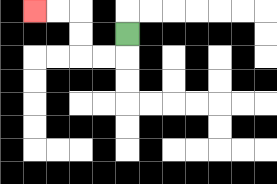{'start': '[5, 1]', 'end': '[1, 0]', 'path_directions': 'D,L,L,U,U,L,L', 'path_coordinates': '[[5, 1], [5, 2], [4, 2], [3, 2], [3, 1], [3, 0], [2, 0], [1, 0]]'}